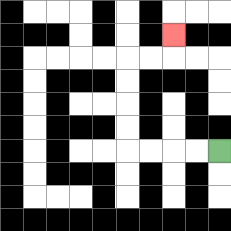{'start': '[9, 6]', 'end': '[7, 1]', 'path_directions': 'L,L,L,L,U,U,U,U,R,R,U', 'path_coordinates': '[[9, 6], [8, 6], [7, 6], [6, 6], [5, 6], [5, 5], [5, 4], [5, 3], [5, 2], [6, 2], [7, 2], [7, 1]]'}